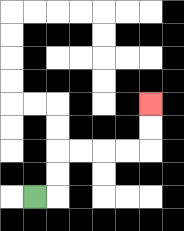{'start': '[1, 8]', 'end': '[6, 4]', 'path_directions': 'R,U,U,R,R,R,R,U,U', 'path_coordinates': '[[1, 8], [2, 8], [2, 7], [2, 6], [3, 6], [4, 6], [5, 6], [6, 6], [6, 5], [6, 4]]'}